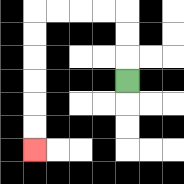{'start': '[5, 3]', 'end': '[1, 6]', 'path_directions': 'U,U,U,L,L,L,L,D,D,D,D,D,D', 'path_coordinates': '[[5, 3], [5, 2], [5, 1], [5, 0], [4, 0], [3, 0], [2, 0], [1, 0], [1, 1], [1, 2], [1, 3], [1, 4], [1, 5], [1, 6]]'}